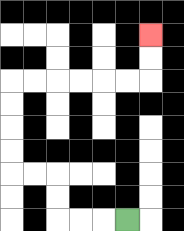{'start': '[5, 9]', 'end': '[6, 1]', 'path_directions': 'L,L,L,U,U,L,L,U,U,U,U,R,R,R,R,R,R,U,U', 'path_coordinates': '[[5, 9], [4, 9], [3, 9], [2, 9], [2, 8], [2, 7], [1, 7], [0, 7], [0, 6], [0, 5], [0, 4], [0, 3], [1, 3], [2, 3], [3, 3], [4, 3], [5, 3], [6, 3], [6, 2], [6, 1]]'}